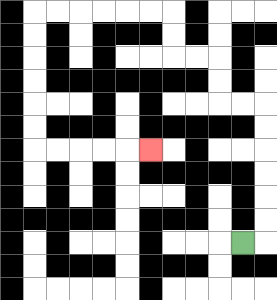{'start': '[10, 10]', 'end': '[6, 6]', 'path_directions': 'R,U,U,U,U,U,U,L,L,U,U,L,L,U,U,L,L,L,L,L,L,D,D,D,D,D,D,R,R,R,R,R', 'path_coordinates': '[[10, 10], [11, 10], [11, 9], [11, 8], [11, 7], [11, 6], [11, 5], [11, 4], [10, 4], [9, 4], [9, 3], [9, 2], [8, 2], [7, 2], [7, 1], [7, 0], [6, 0], [5, 0], [4, 0], [3, 0], [2, 0], [1, 0], [1, 1], [1, 2], [1, 3], [1, 4], [1, 5], [1, 6], [2, 6], [3, 6], [4, 6], [5, 6], [6, 6]]'}